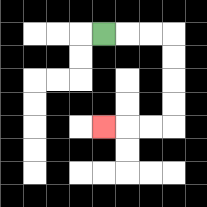{'start': '[4, 1]', 'end': '[4, 5]', 'path_directions': 'R,R,R,D,D,D,D,L,L,L', 'path_coordinates': '[[4, 1], [5, 1], [6, 1], [7, 1], [7, 2], [7, 3], [7, 4], [7, 5], [6, 5], [5, 5], [4, 5]]'}